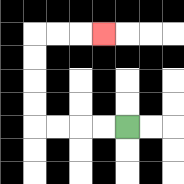{'start': '[5, 5]', 'end': '[4, 1]', 'path_directions': 'L,L,L,L,U,U,U,U,R,R,R', 'path_coordinates': '[[5, 5], [4, 5], [3, 5], [2, 5], [1, 5], [1, 4], [1, 3], [1, 2], [1, 1], [2, 1], [3, 1], [4, 1]]'}